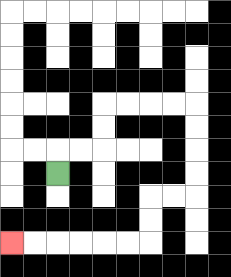{'start': '[2, 7]', 'end': '[0, 10]', 'path_directions': 'U,R,R,U,U,R,R,R,R,D,D,D,D,L,L,D,D,L,L,L,L,L,L', 'path_coordinates': '[[2, 7], [2, 6], [3, 6], [4, 6], [4, 5], [4, 4], [5, 4], [6, 4], [7, 4], [8, 4], [8, 5], [8, 6], [8, 7], [8, 8], [7, 8], [6, 8], [6, 9], [6, 10], [5, 10], [4, 10], [3, 10], [2, 10], [1, 10], [0, 10]]'}